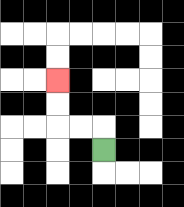{'start': '[4, 6]', 'end': '[2, 3]', 'path_directions': 'U,L,L,U,U', 'path_coordinates': '[[4, 6], [4, 5], [3, 5], [2, 5], [2, 4], [2, 3]]'}